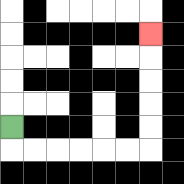{'start': '[0, 5]', 'end': '[6, 1]', 'path_directions': 'D,R,R,R,R,R,R,U,U,U,U,U', 'path_coordinates': '[[0, 5], [0, 6], [1, 6], [2, 6], [3, 6], [4, 6], [5, 6], [6, 6], [6, 5], [6, 4], [6, 3], [6, 2], [6, 1]]'}